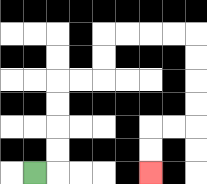{'start': '[1, 7]', 'end': '[6, 7]', 'path_directions': 'R,U,U,U,U,R,R,U,U,R,R,R,R,D,D,D,D,L,L,D,D', 'path_coordinates': '[[1, 7], [2, 7], [2, 6], [2, 5], [2, 4], [2, 3], [3, 3], [4, 3], [4, 2], [4, 1], [5, 1], [6, 1], [7, 1], [8, 1], [8, 2], [8, 3], [8, 4], [8, 5], [7, 5], [6, 5], [6, 6], [6, 7]]'}